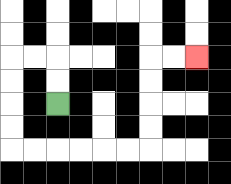{'start': '[2, 4]', 'end': '[8, 2]', 'path_directions': 'U,U,L,L,D,D,D,D,R,R,R,R,R,R,U,U,U,U,R,R', 'path_coordinates': '[[2, 4], [2, 3], [2, 2], [1, 2], [0, 2], [0, 3], [0, 4], [0, 5], [0, 6], [1, 6], [2, 6], [3, 6], [4, 6], [5, 6], [6, 6], [6, 5], [6, 4], [6, 3], [6, 2], [7, 2], [8, 2]]'}